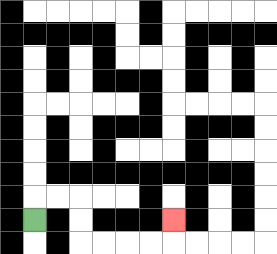{'start': '[1, 9]', 'end': '[7, 9]', 'path_directions': 'U,R,R,D,D,R,R,R,R,U', 'path_coordinates': '[[1, 9], [1, 8], [2, 8], [3, 8], [3, 9], [3, 10], [4, 10], [5, 10], [6, 10], [7, 10], [7, 9]]'}